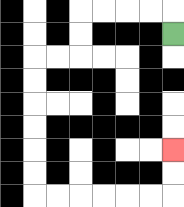{'start': '[7, 1]', 'end': '[7, 6]', 'path_directions': 'U,L,L,L,L,D,D,L,L,D,D,D,D,D,D,R,R,R,R,R,R,U,U', 'path_coordinates': '[[7, 1], [7, 0], [6, 0], [5, 0], [4, 0], [3, 0], [3, 1], [3, 2], [2, 2], [1, 2], [1, 3], [1, 4], [1, 5], [1, 6], [1, 7], [1, 8], [2, 8], [3, 8], [4, 8], [5, 8], [6, 8], [7, 8], [7, 7], [7, 6]]'}